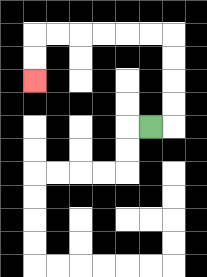{'start': '[6, 5]', 'end': '[1, 3]', 'path_directions': 'R,U,U,U,U,L,L,L,L,L,L,D,D', 'path_coordinates': '[[6, 5], [7, 5], [7, 4], [7, 3], [7, 2], [7, 1], [6, 1], [5, 1], [4, 1], [3, 1], [2, 1], [1, 1], [1, 2], [1, 3]]'}